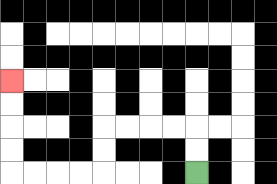{'start': '[8, 7]', 'end': '[0, 3]', 'path_directions': 'U,U,L,L,L,L,D,D,L,L,L,L,U,U,U,U', 'path_coordinates': '[[8, 7], [8, 6], [8, 5], [7, 5], [6, 5], [5, 5], [4, 5], [4, 6], [4, 7], [3, 7], [2, 7], [1, 7], [0, 7], [0, 6], [0, 5], [0, 4], [0, 3]]'}